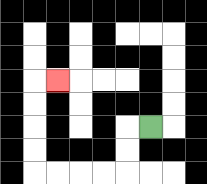{'start': '[6, 5]', 'end': '[2, 3]', 'path_directions': 'L,D,D,L,L,L,L,U,U,U,U,R', 'path_coordinates': '[[6, 5], [5, 5], [5, 6], [5, 7], [4, 7], [3, 7], [2, 7], [1, 7], [1, 6], [1, 5], [1, 4], [1, 3], [2, 3]]'}